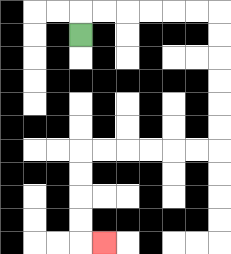{'start': '[3, 1]', 'end': '[4, 10]', 'path_directions': 'U,R,R,R,R,R,R,D,D,D,D,D,D,L,L,L,L,L,L,D,D,D,D,R', 'path_coordinates': '[[3, 1], [3, 0], [4, 0], [5, 0], [6, 0], [7, 0], [8, 0], [9, 0], [9, 1], [9, 2], [9, 3], [9, 4], [9, 5], [9, 6], [8, 6], [7, 6], [6, 6], [5, 6], [4, 6], [3, 6], [3, 7], [3, 8], [3, 9], [3, 10], [4, 10]]'}